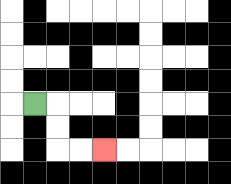{'start': '[1, 4]', 'end': '[4, 6]', 'path_directions': 'R,D,D,R,R', 'path_coordinates': '[[1, 4], [2, 4], [2, 5], [2, 6], [3, 6], [4, 6]]'}